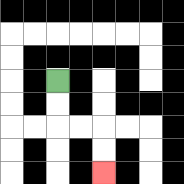{'start': '[2, 3]', 'end': '[4, 7]', 'path_directions': 'D,D,R,R,D,D', 'path_coordinates': '[[2, 3], [2, 4], [2, 5], [3, 5], [4, 5], [4, 6], [4, 7]]'}